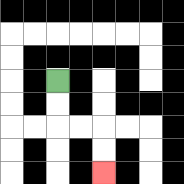{'start': '[2, 3]', 'end': '[4, 7]', 'path_directions': 'D,D,R,R,D,D', 'path_coordinates': '[[2, 3], [2, 4], [2, 5], [3, 5], [4, 5], [4, 6], [4, 7]]'}